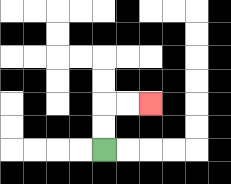{'start': '[4, 6]', 'end': '[6, 4]', 'path_directions': 'U,U,R,R', 'path_coordinates': '[[4, 6], [4, 5], [4, 4], [5, 4], [6, 4]]'}